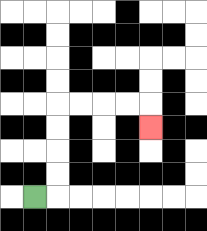{'start': '[1, 8]', 'end': '[6, 5]', 'path_directions': 'R,U,U,U,U,R,R,R,R,D', 'path_coordinates': '[[1, 8], [2, 8], [2, 7], [2, 6], [2, 5], [2, 4], [3, 4], [4, 4], [5, 4], [6, 4], [6, 5]]'}